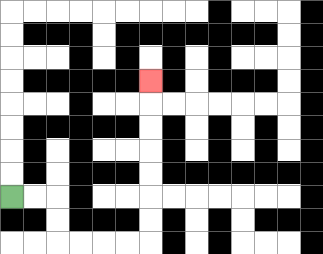{'start': '[0, 8]', 'end': '[6, 3]', 'path_directions': 'R,R,D,D,R,R,R,R,U,U,U,U,U,U,U', 'path_coordinates': '[[0, 8], [1, 8], [2, 8], [2, 9], [2, 10], [3, 10], [4, 10], [5, 10], [6, 10], [6, 9], [6, 8], [6, 7], [6, 6], [6, 5], [6, 4], [6, 3]]'}